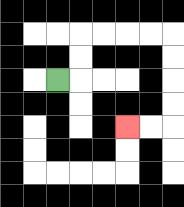{'start': '[2, 3]', 'end': '[5, 5]', 'path_directions': 'R,U,U,R,R,R,R,D,D,D,D,L,L', 'path_coordinates': '[[2, 3], [3, 3], [3, 2], [3, 1], [4, 1], [5, 1], [6, 1], [7, 1], [7, 2], [7, 3], [7, 4], [7, 5], [6, 5], [5, 5]]'}